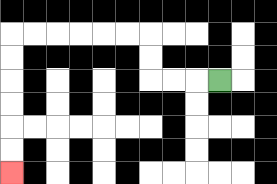{'start': '[9, 3]', 'end': '[0, 7]', 'path_directions': 'L,L,L,U,U,L,L,L,L,L,L,D,D,D,D,D,D', 'path_coordinates': '[[9, 3], [8, 3], [7, 3], [6, 3], [6, 2], [6, 1], [5, 1], [4, 1], [3, 1], [2, 1], [1, 1], [0, 1], [0, 2], [0, 3], [0, 4], [0, 5], [0, 6], [0, 7]]'}